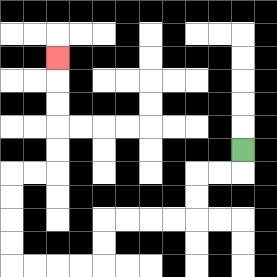{'start': '[10, 6]', 'end': '[2, 2]', 'path_directions': 'D,L,L,D,D,L,L,L,L,D,D,L,L,L,L,U,U,U,U,R,R,U,U,U,U,U', 'path_coordinates': '[[10, 6], [10, 7], [9, 7], [8, 7], [8, 8], [8, 9], [7, 9], [6, 9], [5, 9], [4, 9], [4, 10], [4, 11], [3, 11], [2, 11], [1, 11], [0, 11], [0, 10], [0, 9], [0, 8], [0, 7], [1, 7], [2, 7], [2, 6], [2, 5], [2, 4], [2, 3], [2, 2]]'}